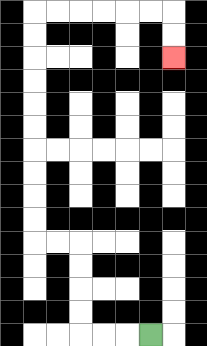{'start': '[6, 14]', 'end': '[7, 2]', 'path_directions': 'L,L,L,U,U,U,U,L,L,U,U,U,U,U,U,U,U,U,U,R,R,R,R,R,R,D,D', 'path_coordinates': '[[6, 14], [5, 14], [4, 14], [3, 14], [3, 13], [3, 12], [3, 11], [3, 10], [2, 10], [1, 10], [1, 9], [1, 8], [1, 7], [1, 6], [1, 5], [1, 4], [1, 3], [1, 2], [1, 1], [1, 0], [2, 0], [3, 0], [4, 0], [5, 0], [6, 0], [7, 0], [7, 1], [7, 2]]'}